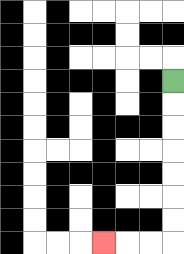{'start': '[7, 3]', 'end': '[4, 10]', 'path_directions': 'D,D,D,D,D,D,D,L,L,L', 'path_coordinates': '[[7, 3], [7, 4], [7, 5], [7, 6], [7, 7], [7, 8], [7, 9], [7, 10], [6, 10], [5, 10], [4, 10]]'}